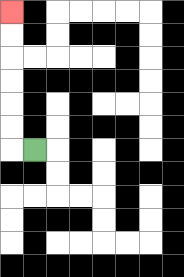{'start': '[1, 6]', 'end': '[0, 0]', 'path_directions': 'L,U,U,U,U,U,U', 'path_coordinates': '[[1, 6], [0, 6], [0, 5], [0, 4], [0, 3], [0, 2], [0, 1], [0, 0]]'}